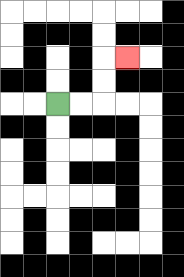{'start': '[2, 4]', 'end': '[5, 2]', 'path_directions': 'R,R,U,U,R', 'path_coordinates': '[[2, 4], [3, 4], [4, 4], [4, 3], [4, 2], [5, 2]]'}